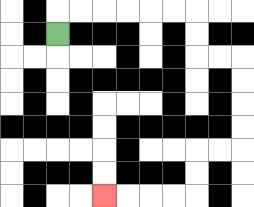{'start': '[2, 1]', 'end': '[4, 8]', 'path_directions': 'U,R,R,R,R,R,R,D,D,R,R,D,D,D,D,L,L,D,D,L,L,L,L', 'path_coordinates': '[[2, 1], [2, 0], [3, 0], [4, 0], [5, 0], [6, 0], [7, 0], [8, 0], [8, 1], [8, 2], [9, 2], [10, 2], [10, 3], [10, 4], [10, 5], [10, 6], [9, 6], [8, 6], [8, 7], [8, 8], [7, 8], [6, 8], [5, 8], [4, 8]]'}